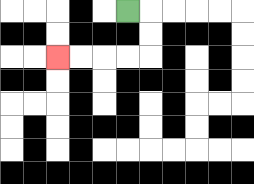{'start': '[5, 0]', 'end': '[2, 2]', 'path_directions': 'R,D,D,L,L,L,L', 'path_coordinates': '[[5, 0], [6, 0], [6, 1], [6, 2], [5, 2], [4, 2], [3, 2], [2, 2]]'}